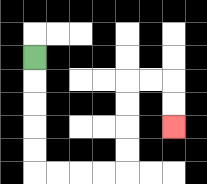{'start': '[1, 2]', 'end': '[7, 5]', 'path_directions': 'D,D,D,D,D,R,R,R,R,U,U,U,U,R,R,D,D', 'path_coordinates': '[[1, 2], [1, 3], [1, 4], [1, 5], [1, 6], [1, 7], [2, 7], [3, 7], [4, 7], [5, 7], [5, 6], [5, 5], [5, 4], [5, 3], [6, 3], [7, 3], [7, 4], [7, 5]]'}